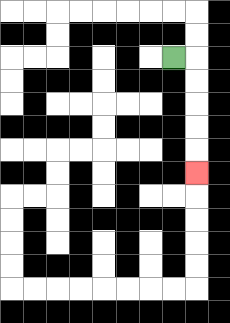{'start': '[7, 2]', 'end': '[8, 7]', 'path_directions': 'R,D,D,D,D,D', 'path_coordinates': '[[7, 2], [8, 2], [8, 3], [8, 4], [8, 5], [8, 6], [8, 7]]'}